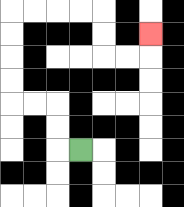{'start': '[3, 6]', 'end': '[6, 1]', 'path_directions': 'L,U,U,L,L,U,U,U,U,R,R,R,R,D,D,R,R,U', 'path_coordinates': '[[3, 6], [2, 6], [2, 5], [2, 4], [1, 4], [0, 4], [0, 3], [0, 2], [0, 1], [0, 0], [1, 0], [2, 0], [3, 0], [4, 0], [4, 1], [4, 2], [5, 2], [6, 2], [6, 1]]'}